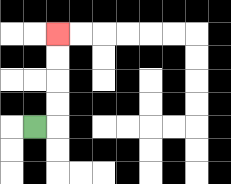{'start': '[1, 5]', 'end': '[2, 1]', 'path_directions': 'R,U,U,U,U', 'path_coordinates': '[[1, 5], [2, 5], [2, 4], [2, 3], [2, 2], [2, 1]]'}